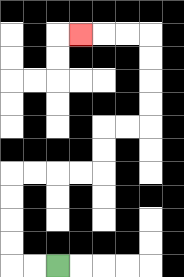{'start': '[2, 11]', 'end': '[3, 1]', 'path_directions': 'L,L,U,U,U,U,R,R,R,R,U,U,R,R,U,U,U,U,L,L,L', 'path_coordinates': '[[2, 11], [1, 11], [0, 11], [0, 10], [0, 9], [0, 8], [0, 7], [1, 7], [2, 7], [3, 7], [4, 7], [4, 6], [4, 5], [5, 5], [6, 5], [6, 4], [6, 3], [6, 2], [6, 1], [5, 1], [4, 1], [3, 1]]'}